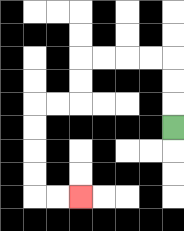{'start': '[7, 5]', 'end': '[3, 8]', 'path_directions': 'U,U,U,L,L,L,L,D,D,L,L,D,D,D,D,R,R', 'path_coordinates': '[[7, 5], [7, 4], [7, 3], [7, 2], [6, 2], [5, 2], [4, 2], [3, 2], [3, 3], [3, 4], [2, 4], [1, 4], [1, 5], [1, 6], [1, 7], [1, 8], [2, 8], [3, 8]]'}